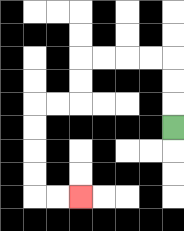{'start': '[7, 5]', 'end': '[3, 8]', 'path_directions': 'U,U,U,L,L,L,L,D,D,L,L,D,D,D,D,R,R', 'path_coordinates': '[[7, 5], [7, 4], [7, 3], [7, 2], [6, 2], [5, 2], [4, 2], [3, 2], [3, 3], [3, 4], [2, 4], [1, 4], [1, 5], [1, 6], [1, 7], [1, 8], [2, 8], [3, 8]]'}